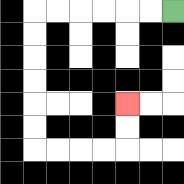{'start': '[7, 0]', 'end': '[5, 4]', 'path_directions': 'L,L,L,L,L,L,D,D,D,D,D,D,R,R,R,R,U,U', 'path_coordinates': '[[7, 0], [6, 0], [5, 0], [4, 0], [3, 0], [2, 0], [1, 0], [1, 1], [1, 2], [1, 3], [1, 4], [1, 5], [1, 6], [2, 6], [3, 6], [4, 6], [5, 6], [5, 5], [5, 4]]'}